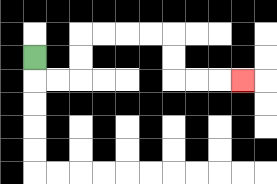{'start': '[1, 2]', 'end': '[10, 3]', 'path_directions': 'D,R,R,U,U,R,R,R,R,D,D,R,R,R', 'path_coordinates': '[[1, 2], [1, 3], [2, 3], [3, 3], [3, 2], [3, 1], [4, 1], [5, 1], [6, 1], [7, 1], [7, 2], [7, 3], [8, 3], [9, 3], [10, 3]]'}